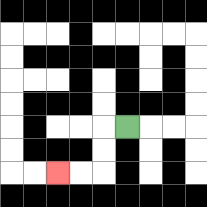{'start': '[5, 5]', 'end': '[2, 7]', 'path_directions': 'L,D,D,L,L', 'path_coordinates': '[[5, 5], [4, 5], [4, 6], [4, 7], [3, 7], [2, 7]]'}